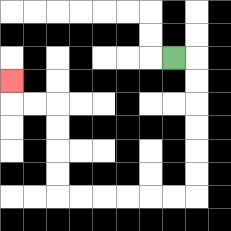{'start': '[7, 2]', 'end': '[0, 3]', 'path_directions': 'R,D,D,D,D,D,D,L,L,L,L,L,L,U,U,U,U,L,L,U', 'path_coordinates': '[[7, 2], [8, 2], [8, 3], [8, 4], [8, 5], [8, 6], [8, 7], [8, 8], [7, 8], [6, 8], [5, 8], [4, 8], [3, 8], [2, 8], [2, 7], [2, 6], [2, 5], [2, 4], [1, 4], [0, 4], [0, 3]]'}